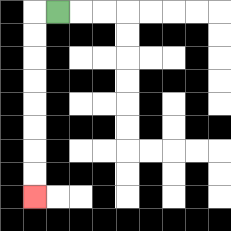{'start': '[2, 0]', 'end': '[1, 8]', 'path_directions': 'L,D,D,D,D,D,D,D,D', 'path_coordinates': '[[2, 0], [1, 0], [1, 1], [1, 2], [1, 3], [1, 4], [1, 5], [1, 6], [1, 7], [1, 8]]'}